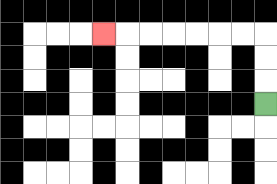{'start': '[11, 4]', 'end': '[4, 1]', 'path_directions': 'U,U,U,L,L,L,L,L,L,L', 'path_coordinates': '[[11, 4], [11, 3], [11, 2], [11, 1], [10, 1], [9, 1], [8, 1], [7, 1], [6, 1], [5, 1], [4, 1]]'}